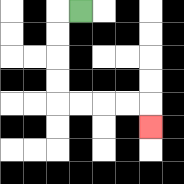{'start': '[3, 0]', 'end': '[6, 5]', 'path_directions': 'L,D,D,D,D,R,R,R,R,D', 'path_coordinates': '[[3, 0], [2, 0], [2, 1], [2, 2], [2, 3], [2, 4], [3, 4], [4, 4], [5, 4], [6, 4], [6, 5]]'}